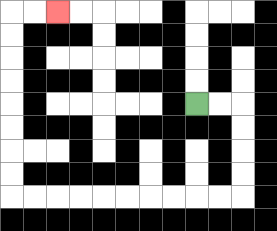{'start': '[8, 4]', 'end': '[2, 0]', 'path_directions': 'R,R,D,D,D,D,L,L,L,L,L,L,L,L,L,L,U,U,U,U,U,U,U,U,R,R', 'path_coordinates': '[[8, 4], [9, 4], [10, 4], [10, 5], [10, 6], [10, 7], [10, 8], [9, 8], [8, 8], [7, 8], [6, 8], [5, 8], [4, 8], [3, 8], [2, 8], [1, 8], [0, 8], [0, 7], [0, 6], [0, 5], [0, 4], [0, 3], [0, 2], [0, 1], [0, 0], [1, 0], [2, 0]]'}